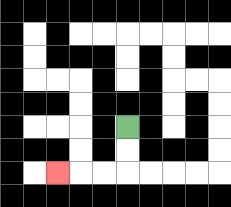{'start': '[5, 5]', 'end': '[2, 7]', 'path_directions': 'D,D,L,L,L', 'path_coordinates': '[[5, 5], [5, 6], [5, 7], [4, 7], [3, 7], [2, 7]]'}